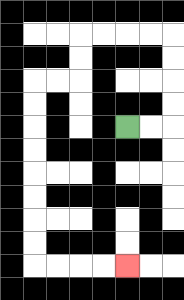{'start': '[5, 5]', 'end': '[5, 11]', 'path_directions': 'R,R,U,U,U,U,L,L,L,L,D,D,L,L,D,D,D,D,D,D,D,D,R,R,R,R', 'path_coordinates': '[[5, 5], [6, 5], [7, 5], [7, 4], [7, 3], [7, 2], [7, 1], [6, 1], [5, 1], [4, 1], [3, 1], [3, 2], [3, 3], [2, 3], [1, 3], [1, 4], [1, 5], [1, 6], [1, 7], [1, 8], [1, 9], [1, 10], [1, 11], [2, 11], [3, 11], [4, 11], [5, 11]]'}